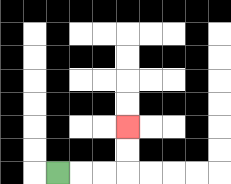{'start': '[2, 7]', 'end': '[5, 5]', 'path_directions': 'R,R,R,U,U', 'path_coordinates': '[[2, 7], [3, 7], [4, 7], [5, 7], [5, 6], [5, 5]]'}